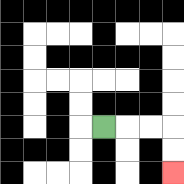{'start': '[4, 5]', 'end': '[7, 7]', 'path_directions': 'R,R,R,D,D', 'path_coordinates': '[[4, 5], [5, 5], [6, 5], [7, 5], [7, 6], [7, 7]]'}